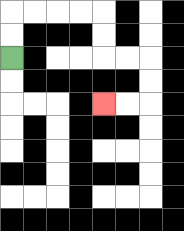{'start': '[0, 2]', 'end': '[4, 4]', 'path_directions': 'U,U,R,R,R,R,D,D,R,R,D,D,L,L', 'path_coordinates': '[[0, 2], [0, 1], [0, 0], [1, 0], [2, 0], [3, 0], [4, 0], [4, 1], [4, 2], [5, 2], [6, 2], [6, 3], [6, 4], [5, 4], [4, 4]]'}